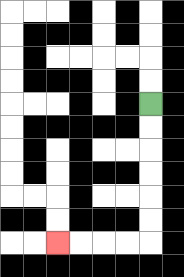{'start': '[6, 4]', 'end': '[2, 10]', 'path_directions': 'D,D,D,D,D,D,L,L,L,L', 'path_coordinates': '[[6, 4], [6, 5], [6, 6], [6, 7], [6, 8], [6, 9], [6, 10], [5, 10], [4, 10], [3, 10], [2, 10]]'}